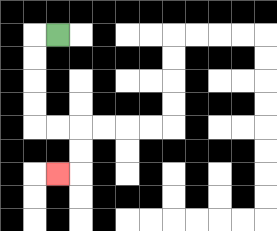{'start': '[2, 1]', 'end': '[2, 7]', 'path_directions': 'L,D,D,D,D,R,R,D,D,L', 'path_coordinates': '[[2, 1], [1, 1], [1, 2], [1, 3], [1, 4], [1, 5], [2, 5], [3, 5], [3, 6], [3, 7], [2, 7]]'}